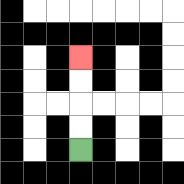{'start': '[3, 6]', 'end': '[3, 2]', 'path_directions': 'U,U,U,U', 'path_coordinates': '[[3, 6], [3, 5], [3, 4], [3, 3], [3, 2]]'}